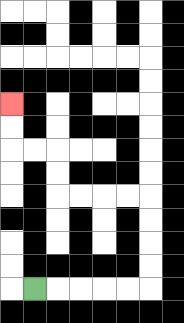{'start': '[1, 12]', 'end': '[0, 4]', 'path_directions': 'R,R,R,R,R,U,U,U,U,L,L,L,L,U,U,L,L,U,U', 'path_coordinates': '[[1, 12], [2, 12], [3, 12], [4, 12], [5, 12], [6, 12], [6, 11], [6, 10], [6, 9], [6, 8], [5, 8], [4, 8], [3, 8], [2, 8], [2, 7], [2, 6], [1, 6], [0, 6], [0, 5], [0, 4]]'}